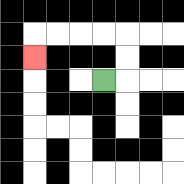{'start': '[4, 3]', 'end': '[1, 2]', 'path_directions': 'R,U,U,L,L,L,L,D', 'path_coordinates': '[[4, 3], [5, 3], [5, 2], [5, 1], [4, 1], [3, 1], [2, 1], [1, 1], [1, 2]]'}